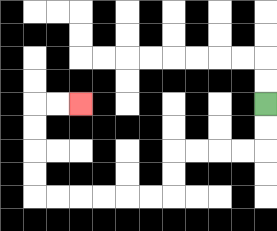{'start': '[11, 4]', 'end': '[3, 4]', 'path_directions': 'D,D,L,L,L,L,D,D,L,L,L,L,L,L,U,U,U,U,R,R', 'path_coordinates': '[[11, 4], [11, 5], [11, 6], [10, 6], [9, 6], [8, 6], [7, 6], [7, 7], [7, 8], [6, 8], [5, 8], [4, 8], [3, 8], [2, 8], [1, 8], [1, 7], [1, 6], [1, 5], [1, 4], [2, 4], [3, 4]]'}